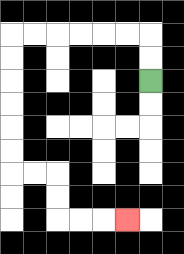{'start': '[6, 3]', 'end': '[5, 9]', 'path_directions': 'U,U,L,L,L,L,L,L,D,D,D,D,D,D,R,R,D,D,R,R,R', 'path_coordinates': '[[6, 3], [6, 2], [6, 1], [5, 1], [4, 1], [3, 1], [2, 1], [1, 1], [0, 1], [0, 2], [0, 3], [0, 4], [0, 5], [0, 6], [0, 7], [1, 7], [2, 7], [2, 8], [2, 9], [3, 9], [4, 9], [5, 9]]'}